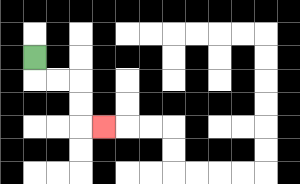{'start': '[1, 2]', 'end': '[4, 5]', 'path_directions': 'D,R,R,D,D,R', 'path_coordinates': '[[1, 2], [1, 3], [2, 3], [3, 3], [3, 4], [3, 5], [4, 5]]'}